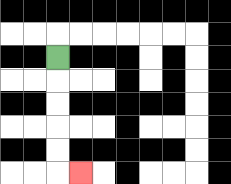{'start': '[2, 2]', 'end': '[3, 7]', 'path_directions': 'D,D,D,D,D,R', 'path_coordinates': '[[2, 2], [2, 3], [2, 4], [2, 5], [2, 6], [2, 7], [3, 7]]'}